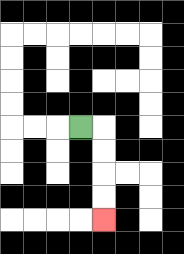{'start': '[3, 5]', 'end': '[4, 9]', 'path_directions': 'R,D,D,D,D', 'path_coordinates': '[[3, 5], [4, 5], [4, 6], [4, 7], [4, 8], [4, 9]]'}